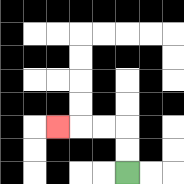{'start': '[5, 7]', 'end': '[2, 5]', 'path_directions': 'U,U,L,L,L', 'path_coordinates': '[[5, 7], [5, 6], [5, 5], [4, 5], [3, 5], [2, 5]]'}